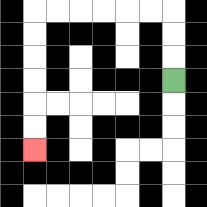{'start': '[7, 3]', 'end': '[1, 6]', 'path_directions': 'U,U,U,L,L,L,L,L,L,D,D,D,D,D,D', 'path_coordinates': '[[7, 3], [7, 2], [7, 1], [7, 0], [6, 0], [5, 0], [4, 0], [3, 0], [2, 0], [1, 0], [1, 1], [1, 2], [1, 3], [1, 4], [1, 5], [1, 6]]'}